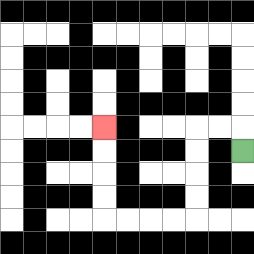{'start': '[10, 6]', 'end': '[4, 5]', 'path_directions': 'U,L,L,D,D,D,D,L,L,L,L,U,U,U,U', 'path_coordinates': '[[10, 6], [10, 5], [9, 5], [8, 5], [8, 6], [8, 7], [8, 8], [8, 9], [7, 9], [6, 9], [5, 9], [4, 9], [4, 8], [4, 7], [4, 6], [4, 5]]'}